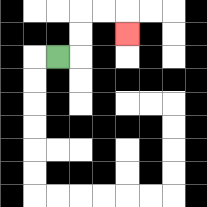{'start': '[2, 2]', 'end': '[5, 1]', 'path_directions': 'R,U,U,R,R,D', 'path_coordinates': '[[2, 2], [3, 2], [3, 1], [3, 0], [4, 0], [5, 0], [5, 1]]'}